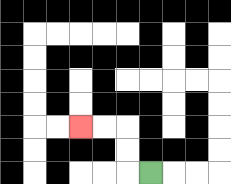{'start': '[6, 7]', 'end': '[3, 5]', 'path_directions': 'L,U,U,L,L', 'path_coordinates': '[[6, 7], [5, 7], [5, 6], [5, 5], [4, 5], [3, 5]]'}